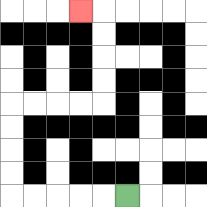{'start': '[5, 8]', 'end': '[3, 0]', 'path_directions': 'L,L,L,L,L,U,U,U,U,R,R,R,R,U,U,U,U,L', 'path_coordinates': '[[5, 8], [4, 8], [3, 8], [2, 8], [1, 8], [0, 8], [0, 7], [0, 6], [0, 5], [0, 4], [1, 4], [2, 4], [3, 4], [4, 4], [4, 3], [4, 2], [4, 1], [4, 0], [3, 0]]'}